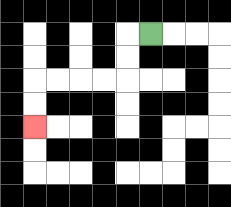{'start': '[6, 1]', 'end': '[1, 5]', 'path_directions': 'L,D,D,L,L,L,L,D,D', 'path_coordinates': '[[6, 1], [5, 1], [5, 2], [5, 3], [4, 3], [3, 3], [2, 3], [1, 3], [1, 4], [1, 5]]'}